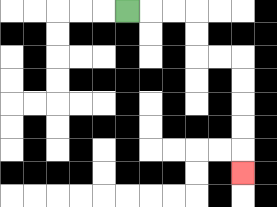{'start': '[5, 0]', 'end': '[10, 7]', 'path_directions': 'R,R,R,D,D,R,R,D,D,D,D,D', 'path_coordinates': '[[5, 0], [6, 0], [7, 0], [8, 0], [8, 1], [8, 2], [9, 2], [10, 2], [10, 3], [10, 4], [10, 5], [10, 6], [10, 7]]'}